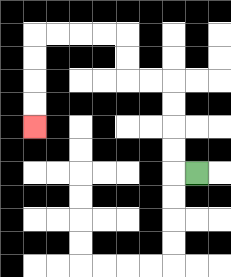{'start': '[8, 7]', 'end': '[1, 5]', 'path_directions': 'L,U,U,U,U,L,L,U,U,L,L,L,L,D,D,D,D', 'path_coordinates': '[[8, 7], [7, 7], [7, 6], [7, 5], [7, 4], [7, 3], [6, 3], [5, 3], [5, 2], [5, 1], [4, 1], [3, 1], [2, 1], [1, 1], [1, 2], [1, 3], [1, 4], [1, 5]]'}